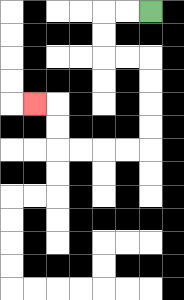{'start': '[6, 0]', 'end': '[1, 4]', 'path_directions': 'L,L,D,D,R,R,D,D,D,D,L,L,L,L,U,U,L', 'path_coordinates': '[[6, 0], [5, 0], [4, 0], [4, 1], [4, 2], [5, 2], [6, 2], [6, 3], [6, 4], [6, 5], [6, 6], [5, 6], [4, 6], [3, 6], [2, 6], [2, 5], [2, 4], [1, 4]]'}